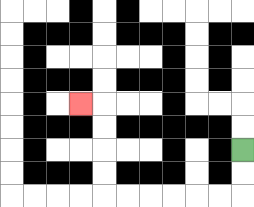{'start': '[10, 6]', 'end': '[3, 4]', 'path_directions': 'D,D,L,L,L,L,L,L,U,U,U,U,L', 'path_coordinates': '[[10, 6], [10, 7], [10, 8], [9, 8], [8, 8], [7, 8], [6, 8], [5, 8], [4, 8], [4, 7], [4, 6], [4, 5], [4, 4], [3, 4]]'}